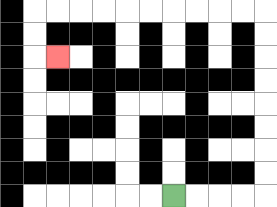{'start': '[7, 8]', 'end': '[2, 2]', 'path_directions': 'R,R,R,R,U,U,U,U,U,U,U,U,L,L,L,L,L,L,L,L,L,L,D,D,R', 'path_coordinates': '[[7, 8], [8, 8], [9, 8], [10, 8], [11, 8], [11, 7], [11, 6], [11, 5], [11, 4], [11, 3], [11, 2], [11, 1], [11, 0], [10, 0], [9, 0], [8, 0], [7, 0], [6, 0], [5, 0], [4, 0], [3, 0], [2, 0], [1, 0], [1, 1], [1, 2], [2, 2]]'}